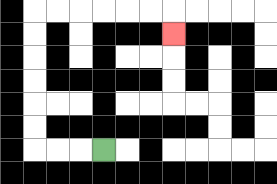{'start': '[4, 6]', 'end': '[7, 1]', 'path_directions': 'L,L,L,U,U,U,U,U,U,R,R,R,R,R,R,D', 'path_coordinates': '[[4, 6], [3, 6], [2, 6], [1, 6], [1, 5], [1, 4], [1, 3], [1, 2], [1, 1], [1, 0], [2, 0], [3, 0], [4, 0], [5, 0], [6, 0], [7, 0], [7, 1]]'}